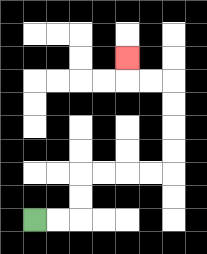{'start': '[1, 9]', 'end': '[5, 2]', 'path_directions': 'R,R,U,U,R,R,R,R,U,U,U,U,L,L,U', 'path_coordinates': '[[1, 9], [2, 9], [3, 9], [3, 8], [3, 7], [4, 7], [5, 7], [6, 7], [7, 7], [7, 6], [7, 5], [7, 4], [7, 3], [6, 3], [5, 3], [5, 2]]'}